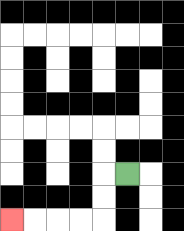{'start': '[5, 7]', 'end': '[0, 9]', 'path_directions': 'L,D,D,L,L,L,L', 'path_coordinates': '[[5, 7], [4, 7], [4, 8], [4, 9], [3, 9], [2, 9], [1, 9], [0, 9]]'}